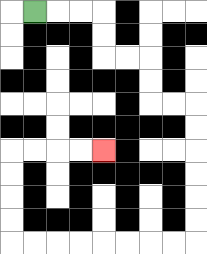{'start': '[1, 0]', 'end': '[4, 6]', 'path_directions': 'R,R,R,D,D,R,R,D,D,R,R,D,D,D,D,D,D,L,L,L,L,L,L,L,L,U,U,U,U,R,R,R,R', 'path_coordinates': '[[1, 0], [2, 0], [3, 0], [4, 0], [4, 1], [4, 2], [5, 2], [6, 2], [6, 3], [6, 4], [7, 4], [8, 4], [8, 5], [8, 6], [8, 7], [8, 8], [8, 9], [8, 10], [7, 10], [6, 10], [5, 10], [4, 10], [3, 10], [2, 10], [1, 10], [0, 10], [0, 9], [0, 8], [0, 7], [0, 6], [1, 6], [2, 6], [3, 6], [4, 6]]'}